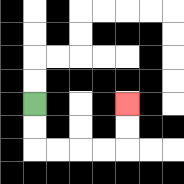{'start': '[1, 4]', 'end': '[5, 4]', 'path_directions': 'D,D,R,R,R,R,U,U', 'path_coordinates': '[[1, 4], [1, 5], [1, 6], [2, 6], [3, 6], [4, 6], [5, 6], [5, 5], [5, 4]]'}